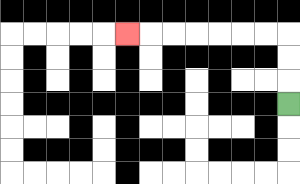{'start': '[12, 4]', 'end': '[5, 1]', 'path_directions': 'U,U,U,L,L,L,L,L,L,L', 'path_coordinates': '[[12, 4], [12, 3], [12, 2], [12, 1], [11, 1], [10, 1], [9, 1], [8, 1], [7, 1], [6, 1], [5, 1]]'}